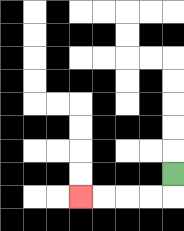{'start': '[7, 7]', 'end': '[3, 8]', 'path_directions': 'D,L,L,L,L', 'path_coordinates': '[[7, 7], [7, 8], [6, 8], [5, 8], [4, 8], [3, 8]]'}